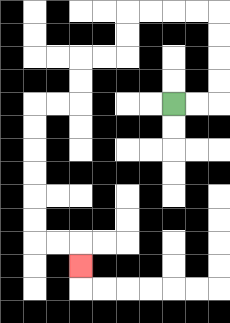{'start': '[7, 4]', 'end': '[3, 11]', 'path_directions': 'R,R,U,U,U,U,L,L,L,L,D,D,L,L,D,D,L,L,D,D,D,D,D,D,R,R,D', 'path_coordinates': '[[7, 4], [8, 4], [9, 4], [9, 3], [9, 2], [9, 1], [9, 0], [8, 0], [7, 0], [6, 0], [5, 0], [5, 1], [5, 2], [4, 2], [3, 2], [3, 3], [3, 4], [2, 4], [1, 4], [1, 5], [1, 6], [1, 7], [1, 8], [1, 9], [1, 10], [2, 10], [3, 10], [3, 11]]'}